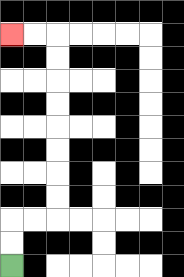{'start': '[0, 11]', 'end': '[0, 1]', 'path_directions': 'U,U,R,R,U,U,U,U,U,U,U,U,L,L', 'path_coordinates': '[[0, 11], [0, 10], [0, 9], [1, 9], [2, 9], [2, 8], [2, 7], [2, 6], [2, 5], [2, 4], [2, 3], [2, 2], [2, 1], [1, 1], [0, 1]]'}